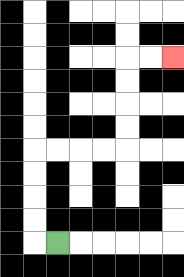{'start': '[2, 10]', 'end': '[7, 2]', 'path_directions': 'L,U,U,U,U,R,R,R,R,U,U,U,U,R,R', 'path_coordinates': '[[2, 10], [1, 10], [1, 9], [1, 8], [1, 7], [1, 6], [2, 6], [3, 6], [4, 6], [5, 6], [5, 5], [5, 4], [5, 3], [5, 2], [6, 2], [7, 2]]'}